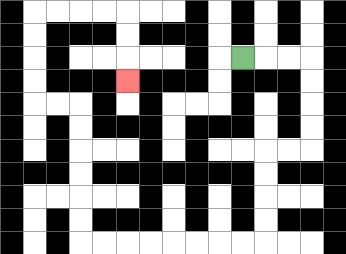{'start': '[10, 2]', 'end': '[5, 3]', 'path_directions': 'R,R,R,D,D,D,D,L,L,D,D,D,D,L,L,L,L,L,L,L,L,U,U,U,U,U,U,L,L,U,U,U,U,R,R,R,R,D,D,D', 'path_coordinates': '[[10, 2], [11, 2], [12, 2], [13, 2], [13, 3], [13, 4], [13, 5], [13, 6], [12, 6], [11, 6], [11, 7], [11, 8], [11, 9], [11, 10], [10, 10], [9, 10], [8, 10], [7, 10], [6, 10], [5, 10], [4, 10], [3, 10], [3, 9], [3, 8], [3, 7], [3, 6], [3, 5], [3, 4], [2, 4], [1, 4], [1, 3], [1, 2], [1, 1], [1, 0], [2, 0], [3, 0], [4, 0], [5, 0], [5, 1], [5, 2], [5, 3]]'}